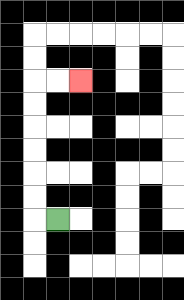{'start': '[2, 9]', 'end': '[3, 3]', 'path_directions': 'L,U,U,U,U,U,U,R,R', 'path_coordinates': '[[2, 9], [1, 9], [1, 8], [1, 7], [1, 6], [1, 5], [1, 4], [1, 3], [2, 3], [3, 3]]'}